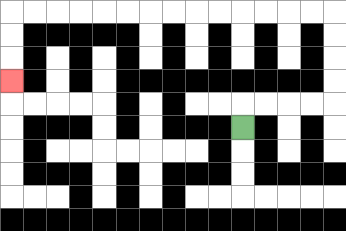{'start': '[10, 5]', 'end': '[0, 3]', 'path_directions': 'U,R,R,R,R,U,U,U,U,L,L,L,L,L,L,L,L,L,L,L,L,L,L,D,D,D', 'path_coordinates': '[[10, 5], [10, 4], [11, 4], [12, 4], [13, 4], [14, 4], [14, 3], [14, 2], [14, 1], [14, 0], [13, 0], [12, 0], [11, 0], [10, 0], [9, 0], [8, 0], [7, 0], [6, 0], [5, 0], [4, 0], [3, 0], [2, 0], [1, 0], [0, 0], [0, 1], [0, 2], [0, 3]]'}